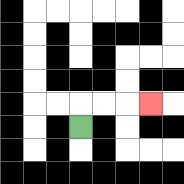{'start': '[3, 5]', 'end': '[6, 4]', 'path_directions': 'U,R,R,R', 'path_coordinates': '[[3, 5], [3, 4], [4, 4], [5, 4], [6, 4]]'}